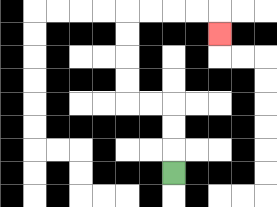{'start': '[7, 7]', 'end': '[9, 1]', 'path_directions': 'U,U,U,L,L,U,U,U,U,R,R,R,R,D', 'path_coordinates': '[[7, 7], [7, 6], [7, 5], [7, 4], [6, 4], [5, 4], [5, 3], [5, 2], [5, 1], [5, 0], [6, 0], [7, 0], [8, 0], [9, 0], [9, 1]]'}